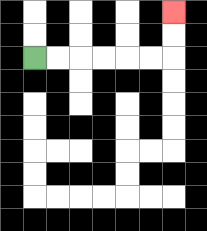{'start': '[1, 2]', 'end': '[7, 0]', 'path_directions': 'R,R,R,R,R,R,U,U', 'path_coordinates': '[[1, 2], [2, 2], [3, 2], [4, 2], [5, 2], [6, 2], [7, 2], [7, 1], [7, 0]]'}